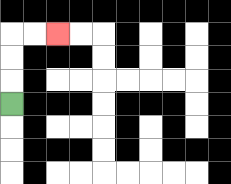{'start': '[0, 4]', 'end': '[2, 1]', 'path_directions': 'U,U,U,R,R', 'path_coordinates': '[[0, 4], [0, 3], [0, 2], [0, 1], [1, 1], [2, 1]]'}